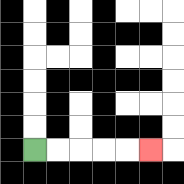{'start': '[1, 6]', 'end': '[6, 6]', 'path_directions': 'R,R,R,R,R', 'path_coordinates': '[[1, 6], [2, 6], [3, 6], [4, 6], [5, 6], [6, 6]]'}